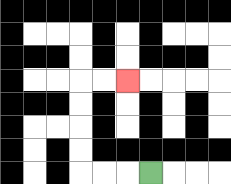{'start': '[6, 7]', 'end': '[5, 3]', 'path_directions': 'L,L,L,U,U,U,U,R,R', 'path_coordinates': '[[6, 7], [5, 7], [4, 7], [3, 7], [3, 6], [3, 5], [3, 4], [3, 3], [4, 3], [5, 3]]'}